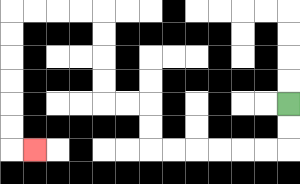{'start': '[12, 4]', 'end': '[1, 6]', 'path_directions': 'D,D,L,L,L,L,L,L,U,U,L,L,U,U,U,U,L,L,L,L,D,D,D,D,D,D,R', 'path_coordinates': '[[12, 4], [12, 5], [12, 6], [11, 6], [10, 6], [9, 6], [8, 6], [7, 6], [6, 6], [6, 5], [6, 4], [5, 4], [4, 4], [4, 3], [4, 2], [4, 1], [4, 0], [3, 0], [2, 0], [1, 0], [0, 0], [0, 1], [0, 2], [0, 3], [0, 4], [0, 5], [0, 6], [1, 6]]'}